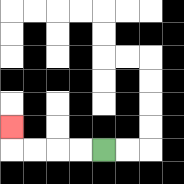{'start': '[4, 6]', 'end': '[0, 5]', 'path_directions': 'L,L,L,L,U', 'path_coordinates': '[[4, 6], [3, 6], [2, 6], [1, 6], [0, 6], [0, 5]]'}